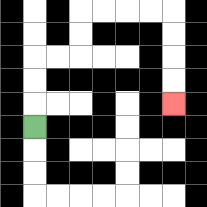{'start': '[1, 5]', 'end': '[7, 4]', 'path_directions': 'U,U,U,R,R,U,U,R,R,R,R,D,D,D,D', 'path_coordinates': '[[1, 5], [1, 4], [1, 3], [1, 2], [2, 2], [3, 2], [3, 1], [3, 0], [4, 0], [5, 0], [6, 0], [7, 0], [7, 1], [7, 2], [7, 3], [7, 4]]'}